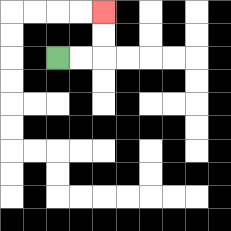{'start': '[2, 2]', 'end': '[4, 0]', 'path_directions': 'R,R,U,U', 'path_coordinates': '[[2, 2], [3, 2], [4, 2], [4, 1], [4, 0]]'}